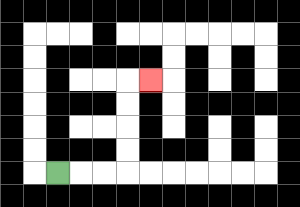{'start': '[2, 7]', 'end': '[6, 3]', 'path_directions': 'R,R,R,U,U,U,U,R', 'path_coordinates': '[[2, 7], [3, 7], [4, 7], [5, 7], [5, 6], [5, 5], [5, 4], [5, 3], [6, 3]]'}